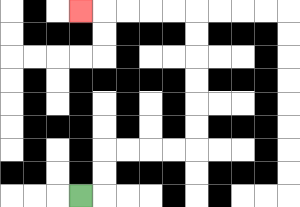{'start': '[3, 8]', 'end': '[3, 0]', 'path_directions': 'R,U,U,R,R,R,R,U,U,U,U,U,U,L,L,L,L,L', 'path_coordinates': '[[3, 8], [4, 8], [4, 7], [4, 6], [5, 6], [6, 6], [7, 6], [8, 6], [8, 5], [8, 4], [8, 3], [8, 2], [8, 1], [8, 0], [7, 0], [6, 0], [5, 0], [4, 0], [3, 0]]'}